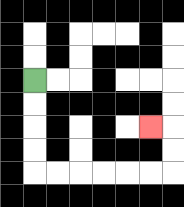{'start': '[1, 3]', 'end': '[6, 5]', 'path_directions': 'D,D,D,D,R,R,R,R,R,R,U,U,L', 'path_coordinates': '[[1, 3], [1, 4], [1, 5], [1, 6], [1, 7], [2, 7], [3, 7], [4, 7], [5, 7], [6, 7], [7, 7], [7, 6], [7, 5], [6, 5]]'}